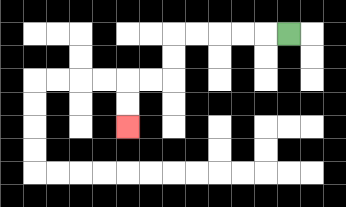{'start': '[12, 1]', 'end': '[5, 5]', 'path_directions': 'L,L,L,L,L,D,D,L,L,D,D', 'path_coordinates': '[[12, 1], [11, 1], [10, 1], [9, 1], [8, 1], [7, 1], [7, 2], [7, 3], [6, 3], [5, 3], [5, 4], [5, 5]]'}